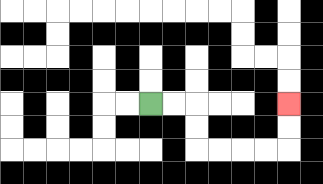{'start': '[6, 4]', 'end': '[12, 4]', 'path_directions': 'R,R,D,D,R,R,R,R,U,U', 'path_coordinates': '[[6, 4], [7, 4], [8, 4], [8, 5], [8, 6], [9, 6], [10, 6], [11, 6], [12, 6], [12, 5], [12, 4]]'}